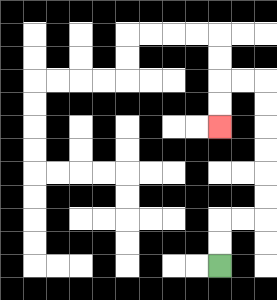{'start': '[9, 11]', 'end': '[9, 5]', 'path_directions': 'U,U,R,R,U,U,U,U,U,U,L,L,D,D', 'path_coordinates': '[[9, 11], [9, 10], [9, 9], [10, 9], [11, 9], [11, 8], [11, 7], [11, 6], [11, 5], [11, 4], [11, 3], [10, 3], [9, 3], [9, 4], [9, 5]]'}